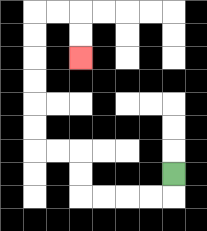{'start': '[7, 7]', 'end': '[3, 2]', 'path_directions': 'D,L,L,L,L,U,U,L,L,U,U,U,U,U,U,R,R,D,D', 'path_coordinates': '[[7, 7], [7, 8], [6, 8], [5, 8], [4, 8], [3, 8], [3, 7], [3, 6], [2, 6], [1, 6], [1, 5], [1, 4], [1, 3], [1, 2], [1, 1], [1, 0], [2, 0], [3, 0], [3, 1], [3, 2]]'}